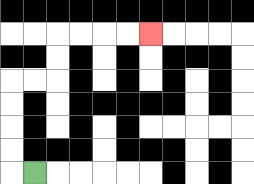{'start': '[1, 7]', 'end': '[6, 1]', 'path_directions': 'L,U,U,U,U,R,R,U,U,R,R,R,R', 'path_coordinates': '[[1, 7], [0, 7], [0, 6], [0, 5], [0, 4], [0, 3], [1, 3], [2, 3], [2, 2], [2, 1], [3, 1], [4, 1], [5, 1], [6, 1]]'}